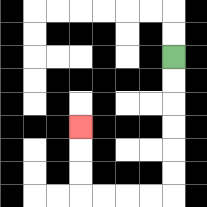{'start': '[7, 2]', 'end': '[3, 5]', 'path_directions': 'D,D,D,D,D,D,L,L,L,L,U,U,U', 'path_coordinates': '[[7, 2], [7, 3], [7, 4], [7, 5], [7, 6], [7, 7], [7, 8], [6, 8], [5, 8], [4, 8], [3, 8], [3, 7], [3, 6], [3, 5]]'}